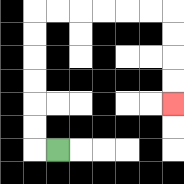{'start': '[2, 6]', 'end': '[7, 4]', 'path_directions': 'L,U,U,U,U,U,U,R,R,R,R,R,R,D,D,D,D', 'path_coordinates': '[[2, 6], [1, 6], [1, 5], [1, 4], [1, 3], [1, 2], [1, 1], [1, 0], [2, 0], [3, 0], [4, 0], [5, 0], [6, 0], [7, 0], [7, 1], [7, 2], [7, 3], [7, 4]]'}